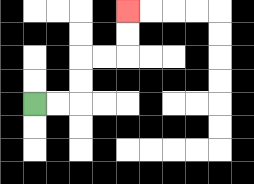{'start': '[1, 4]', 'end': '[5, 0]', 'path_directions': 'R,R,U,U,R,R,U,U', 'path_coordinates': '[[1, 4], [2, 4], [3, 4], [3, 3], [3, 2], [4, 2], [5, 2], [5, 1], [5, 0]]'}